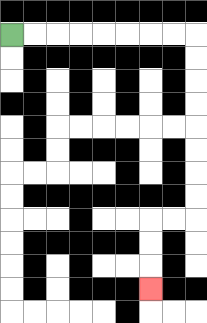{'start': '[0, 1]', 'end': '[6, 12]', 'path_directions': 'R,R,R,R,R,R,R,R,D,D,D,D,D,D,D,D,L,L,D,D,D', 'path_coordinates': '[[0, 1], [1, 1], [2, 1], [3, 1], [4, 1], [5, 1], [6, 1], [7, 1], [8, 1], [8, 2], [8, 3], [8, 4], [8, 5], [8, 6], [8, 7], [8, 8], [8, 9], [7, 9], [6, 9], [6, 10], [6, 11], [6, 12]]'}